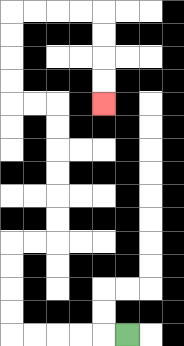{'start': '[5, 14]', 'end': '[4, 4]', 'path_directions': 'L,L,L,L,L,U,U,U,U,R,R,U,U,U,U,U,U,L,L,U,U,U,U,R,R,R,R,D,D,D,D', 'path_coordinates': '[[5, 14], [4, 14], [3, 14], [2, 14], [1, 14], [0, 14], [0, 13], [0, 12], [0, 11], [0, 10], [1, 10], [2, 10], [2, 9], [2, 8], [2, 7], [2, 6], [2, 5], [2, 4], [1, 4], [0, 4], [0, 3], [0, 2], [0, 1], [0, 0], [1, 0], [2, 0], [3, 0], [4, 0], [4, 1], [4, 2], [4, 3], [4, 4]]'}